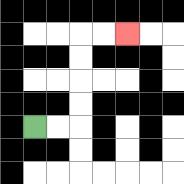{'start': '[1, 5]', 'end': '[5, 1]', 'path_directions': 'R,R,U,U,U,U,R,R', 'path_coordinates': '[[1, 5], [2, 5], [3, 5], [3, 4], [3, 3], [3, 2], [3, 1], [4, 1], [5, 1]]'}